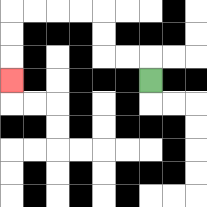{'start': '[6, 3]', 'end': '[0, 3]', 'path_directions': 'U,L,L,U,U,L,L,L,L,D,D,D', 'path_coordinates': '[[6, 3], [6, 2], [5, 2], [4, 2], [4, 1], [4, 0], [3, 0], [2, 0], [1, 0], [0, 0], [0, 1], [0, 2], [0, 3]]'}